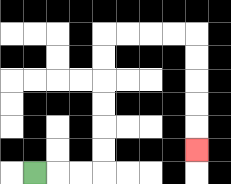{'start': '[1, 7]', 'end': '[8, 6]', 'path_directions': 'R,R,R,U,U,U,U,U,U,R,R,R,R,D,D,D,D,D', 'path_coordinates': '[[1, 7], [2, 7], [3, 7], [4, 7], [4, 6], [4, 5], [4, 4], [4, 3], [4, 2], [4, 1], [5, 1], [6, 1], [7, 1], [8, 1], [8, 2], [8, 3], [8, 4], [8, 5], [8, 6]]'}